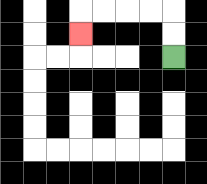{'start': '[7, 2]', 'end': '[3, 1]', 'path_directions': 'U,U,L,L,L,L,D', 'path_coordinates': '[[7, 2], [7, 1], [7, 0], [6, 0], [5, 0], [4, 0], [3, 0], [3, 1]]'}